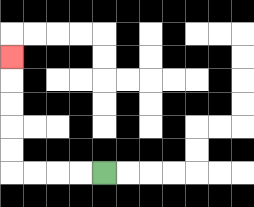{'start': '[4, 7]', 'end': '[0, 2]', 'path_directions': 'L,L,L,L,U,U,U,U,U', 'path_coordinates': '[[4, 7], [3, 7], [2, 7], [1, 7], [0, 7], [0, 6], [0, 5], [0, 4], [0, 3], [0, 2]]'}